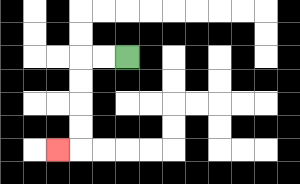{'start': '[5, 2]', 'end': '[2, 6]', 'path_directions': 'L,L,D,D,D,D,L', 'path_coordinates': '[[5, 2], [4, 2], [3, 2], [3, 3], [3, 4], [3, 5], [3, 6], [2, 6]]'}